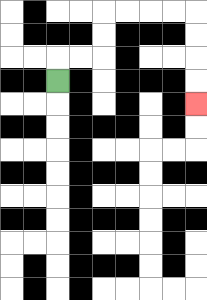{'start': '[2, 3]', 'end': '[8, 4]', 'path_directions': 'U,R,R,U,U,R,R,R,R,D,D,D,D', 'path_coordinates': '[[2, 3], [2, 2], [3, 2], [4, 2], [4, 1], [4, 0], [5, 0], [6, 0], [7, 0], [8, 0], [8, 1], [8, 2], [8, 3], [8, 4]]'}